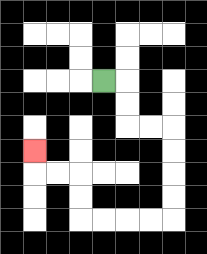{'start': '[4, 3]', 'end': '[1, 6]', 'path_directions': 'R,D,D,R,R,D,D,D,D,L,L,L,L,U,U,L,L,U', 'path_coordinates': '[[4, 3], [5, 3], [5, 4], [5, 5], [6, 5], [7, 5], [7, 6], [7, 7], [7, 8], [7, 9], [6, 9], [5, 9], [4, 9], [3, 9], [3, 8], [3, 7], [2, 7], [1, 7], [1, 6]]'}